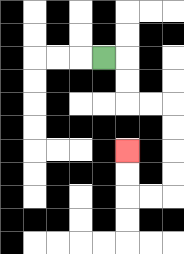{'start': '[4, 2]', 'end': '[5, 6]', 'path_directions': 'R,D,D,R,R,D,D,D,D,L,L,U,U', 'path_coordinates': '[[4, 2], [5, 2], [5, 3], [5, 4], [6, 4], [7, 4], [7, 5], [7, 6], [7, 7], [7, 8], [6, 8], [5, 8], [5, 7], [5, 6]]'}